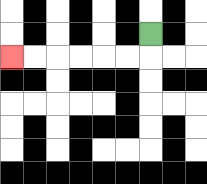{'start': '[6, 1]', 'end': '[0, 2]', 'path_directions': 'D,L,L,L,L,L,L', 'path_coordinates': '[[6, 1], [6, 2], [5, 2], [4, 2], [3, 2], [2, 2], [1, 2], [0, 2]]'}